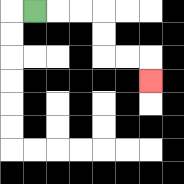{'start': '[1, 0]', 'end': '[6, 3]', 'path_directions': 'R,R,R,D,D,R,R,D', 'path_coordinates': '[[1, 0], [2, 0], [3, 0], [4, 0], [4, 1], [4, 2], [5, 2], [6, 2], [6, 3]]'}